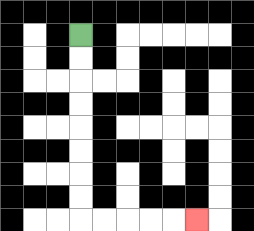{'start': '[3, 1]', 'end': '[8, 9]', 'path_directions': 'D,D,D,D,D,D,D,D,R,R,R,R,R', 'path_coordinates': '[[3, 1], [3, 2], [3, 3], [3, 4], [3, 5], [3, 6], [3, 7], [3, 8], [3, 9], [4, 9], [5, 9], [6, 9], [7, 9], [8, 9]]'}